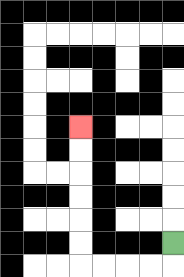{'start': '[7, 10]', 'end': '[3, 5]', 'path_directions': 'D,L,L,L,L,U,U,U,U,U,U', 'path_coordinates': '[[7, 10], [7, 11], [6, 11], [5, 11], [4, 11], [3, 11], [3, 10], [3, 9], [3, 8], [3, 7], [3, 6], [3, 5]]'}